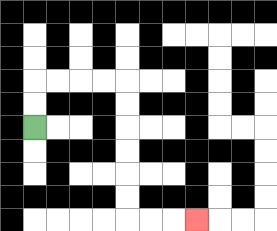{'start': '[1, 5]', 'end': '[8, 9]', 'path_directions': 'U,U,R,R,R,R,D,D,D,D,D,D,R,R,R', 'path_coordinates': '[[1, 5], [1, 4], [1, 3], [2, 3], [3, 3], [4, 3], [5, 3], [5, 4], [5, 5], [5, 6], [5, 7], [5, 8], [5, 9], [6, 9], [7, 9], [8, 9]]'}